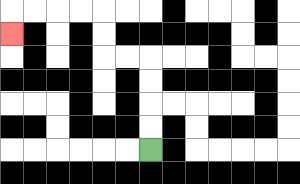{'start': '[6, 6]', 'end': '[0, 1]', 'path_directions': 'U,U,U,U,L,L,U,U,L,L,L,L,D', 'path_coordinates': '[[6, 6], [6, 5], [6, 4], [6, 3], [6, 2], [5, 2], [4, 2], [4, 1], [4, 0], [3, 0], [2, 0], [1, 0], [0, 0], [0, 1]]'}